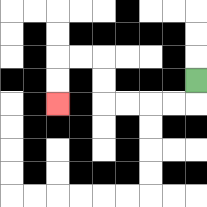{'start': '[8, 3]', 'end': '[2, 4]', 'path_directions': 'D,L,L,L,L,U,U,L,L,D,D', 'path_coordinates': '[[8, 3], [8, 4], [7, 4], [6, 4], [5, 4], [4, 4], [4, 3], [4, 2], [3, 2], [2, 2], [2, 3], [2, 4]]'}